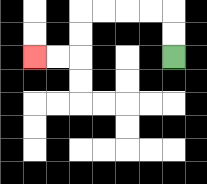{'start': '[7, 2]', 'end': '[1, 2]', 'path_directions': 'U,U,L,L,L,L,D,D,L,L', 'path_coordinates': '[[7, 2], [7, 1], [7, 0], [6, 0], [5, 0], [4, 0], [3, 0], [3, 1], [3, 2], [2, 2], [1, 2]]'}